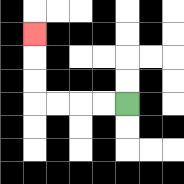{'start': '[5, 4]', 'end': '[1, 1]', 'path_directions': 'L,L,L,L,U,U,U', 'path_coordinates': '[[5, 4], [4, 4], [3, 4], [2, 4], [1, 4], [1, 3], [1, 2], [1, 1]]'}